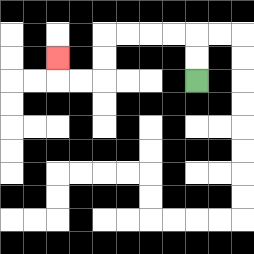{'start': '[8, 3]', 'end': '[2, 2]', 'path_directions': 'U,U,L,L,L,L,D,D,L,L,U', 'path_coordinates': '[[8, 3], [8, 2], [8, 1], [7, 1], [6, 1], [5, 1], [4, 1], [4, 2], [4, 3], [3, 3], [2, 3], [2, 2]]'}